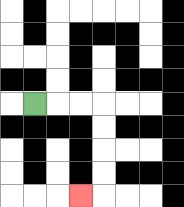{'start': '[1, 4]', 'end': '[3, 8]', 'path_directions': 'R,R,R,D,D,D,D,L', 'path_coordinates': '[[1, 4], [2, 4], [3, 4], [4, 4], [4, 5], [4, 6], [4, 7], [4, 8], [3, 8]]'}